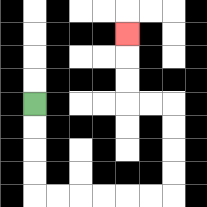{'start': '[1, 4]', 'end': '[5, 1]', 'path_directions': 'D,D,D,D,R,R,R,R,R,R,U,U,U,U,L,L,U,U,U', 'path_coordinates': '[[1, 4], [1, 5], [1, 6], [1, 7], [1, 8], [2, 8], [3, 8], [4, 8], [5, 8], [6, 8], [7, 8], [7, 7], [7, 6], [7, 5], [7, 4], [6, 4], [5, 4], [5, 3], [5, 2], [5, 1]]'}